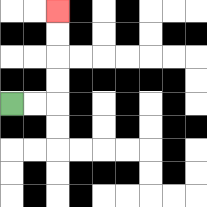{'start': '[0, 4]', 'end': '[2, 0]', 'path_directions': 'R,R,U,U,U,U', 'path_coordinates': '[[0, 4], [1, 4], [2, 4], [2, 3], [2, 2], [2, 1], [2, 0]]'}